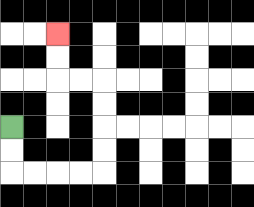{'start': '[0, 5]', 'end': '[2, 1]', 'path_directions': 'D,D,R,R,R,R,U,U,U,U,L,L,U,U', 'path_coordinates': '[[0, 5], [0, 6], [0, 7], [1, 7], [2, 7], [3, 7], [4, 7], [4, 6], [4, 5], [4, 4], [4, 3], [3, 3], [2, 3], [2, 2], [2, 1]]'}